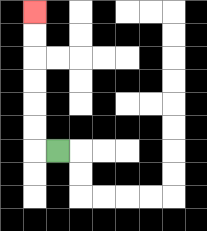{'start': '[2, 6]', 'end': '[1, 0]', 'path_directions': 'L,U,U,U,U,U,U', 'path_coordinates': '[[2, 6], [1, 6], [1, 5], [1, 4], [1, 3], [1, 2], [1, 1], [1, 0]]'}